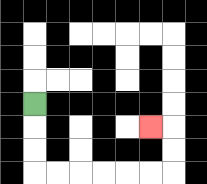{'start': '[1, 4]', 'end': '[6, 5]', 'path_directions': 'D,D,D,R,R,R,R,R,R,U,U,L', 'path_coordinates': '[[1, 4], [1, 5], [1, 6], [1, 7], [2, 7], [3, 7], [4, 7], [5, 7], [6, 7], [7, 7], [7, 6], [7, 5], [6, 5]]'}